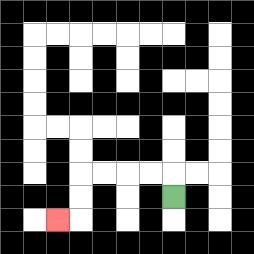{'start': '[7, 8]', 'end': '[2, 9]', 'path_directions': 'U,L,L,L,L,D,D,L', 'path_coordinates': '[[7, 8], [7, 7], [6, 7], [5, 7], [4, 7], [3, 7], [3, 8], [3, 9], [2, 9]]'}